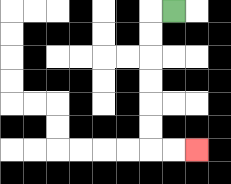{'start': '[7, 0]', 'end': '[8, 6]', 'path_directions': 'L,D,D,D,D,D,D,R,R', 'path_coordinates': '[[7, 0], [6, 0], [6, 1], [6, 2], [6, 3], [6, 4], [6, 5], [6, 6], [7, 6], [8, 6]]'}